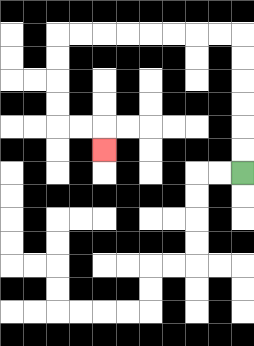{'start': '[10, 7]', 'end': '[4, 6]', 'path_directions': 'U,U,U,U,U,U,L,L,L,L,L,L,L,L,D,D,D,D,R,R,D', 'path_coordinates': '[[10, 7], [10, 6], [10, 5], [10, 4], [10, 3], [10, 2], [10, 1], [9, 1], [8, 1], [7, 1], [6, 1], [5, 1], [4, 1], [3, 1], [2, 1], [2, 2], [2, 3], [2, 4], [2, 5], [3, 5], [4, 5], [4, 6]]'}